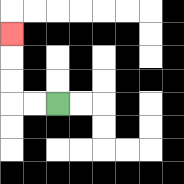{'start': '[2, 4]', 'end': '[0, 1]', 'path_directions': 'L,L,U,U,U', 'path_coordinates': '[[2, 4], [1, 4], [0, 4], [0, 3], [0, 2], [0, 1]]'}